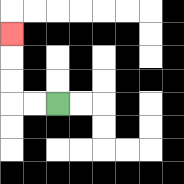{'start': '[2, 4]', 'end': '[0, 1]', 'path_directions': 'L,L,U,U,U', 'path_coordinates': '[[2, 4], [1, 4], [0, 4], [0, 3], [0, 2], [0, 1]]'}